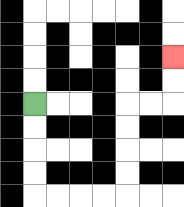{'start': '[1, 4]', 'end': '[7, 2]', 'path_directions': 'D,D,D,D,R,R,R,R,U,U,U,U,R,R,U,U', 'path_coordinates': '[[1, 4], [1, 5], [1, 6], [1, 7], [1, 8], [2, 8], [3, 8], [4, 8], [5, 8], [5, 7], [5, 6], [5, 5], [5, 4], [6, 4], [7, 4], [7, 3], [7, 2]]'}